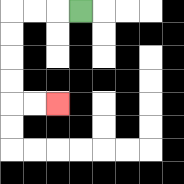{'start': '[3, 0]', 'end': '[2, 4]', 'path_directions': 'L,L,L,D,D,D,D,R,R', 'path_coordinates': '[[3, 0], [2, 0], [1, 0], [0, 0], [0, 1], [0, 2], [0, 3], [0, 4], [1, 4], [2, 4]]'}